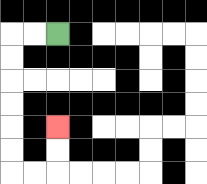{'start': '[2, 1]', 'end': '[2, 5]', 'path_directions': 'L,L,D,D,D,D,D,D,R,R,U,U', 'path_coordinates': '[[2, 1], [1, 1], [0, 1], [0, 2], [0, 3], [0, 4], [0, 5], [0, 6], [0, 7], [1, 7], [2, 7], [2, 6], [2, 5]]'}